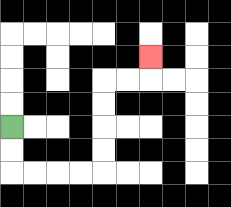{'start': '[0, 5]', 'end': '[6, 2]', 'path_directions': 'D,D,R,R,R,R,U,U,U,U,R,R,U', 'path_coordinates': '[[0, 5], [0, 6], [0, 7], [1, 7], [2, 7], [3, 7], [4, 7], [4, 6], [4, 5], [4, 4], [4, 3], [5, 3], [6, 3], [6, 2]]'}